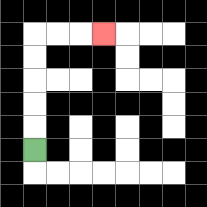{'start': '[1, 6]', 'end': '[4, 1]', 'path_directions': 'U,U,U,U,U,R,R,R', 'path_coordinates': '[[1, 6], [1, 5], [1, 4], [1, 3], [1, 2], [1, 1], [2, 1], [3, 1], [4, 1]]'}